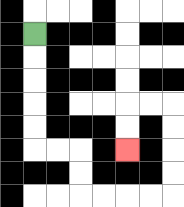{'start': '[1, 1]', 'end': '[5, 6]', 'path_directions': 'D,D,D,D,D,R,R,D,D,R,R,R,R,U,U,U,U,L,L,D,D', 'path_coordinates': '[[1, 1], [1, 2], [1, 3], [1, 4], [1, 5], [1, 6], [2, 6], [3, 6], [3, 7], [3, 8], [4, 8], [5, 8], [6, 8], [7, 8], [7, 7], [7, 6], [7, 5], [7, 4], [6, 4], [5, 4], [5, 5], [5, 6]]'}